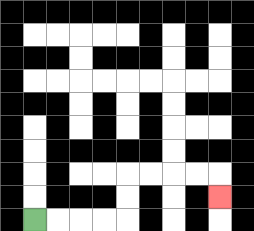{'start': '[1, 9]', 'end': '[9, 8]', 'path_directions': 'R,R,R,R,U,U,R,R,R,R,D', 'path_coordinates': '[[1, 9], [2, 9], [3, 9], [4, 9], [5, 9], [5, 8], [5, 7], [6, 7], [7, 7], [8, 7], [9, 7], [9, 8]]'}